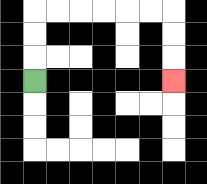{'start': '[1, 3]', 'end': '[7, 3]', 'path_directions': 'U,U,U,R,R,R,R,R,R,D,D,D', 'path_coordinates': '[[1, 3], [1, 2], [1, 1], [1, 0], [2, 0], [3, 0], [4, 0], [5, 0], [6, 0], [7, 0], [7, 1], [7, 2], [7, 3]]'}